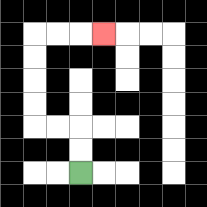{'start': '[3, 7]', 'end': '[4, 1]', 'path_directions': 'U,U,L,L,U,U,U,U,R,R,R', 'path_coordinates': '[[3, 7], [3, 6], [3, 5], [2, 5], [1, 5], [1, 4], [1, 3], [1, 2], [1, 1], [2, 1], [3, 1], [4, 1]]'}